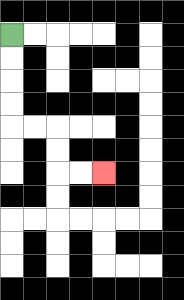{'start': '[0, 1]', 'end': '[4, 7]', 'path_directions': 'D,D,D,D,R,R,D,D,R,R', 'path_coordinates': '[[0, 1], [0, 2], [0, 3], [0, 4], [0, 5], [1, 5], [2, 5], [2, 6], [2, 7], [3, 7], [4, 7]]'}